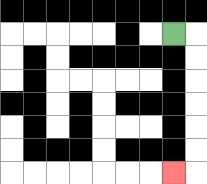{'start': '[7, 1]', 'end': '[7, 7]', 'path_directions': 'R,D,D,D,D,D,D,L', 'path_coordinates': '[[7, 1], [8, 1], [8, 2], [8, 3], [8, 4], [8, 5], [8, 6], [8, 7], [7, 7]]'}